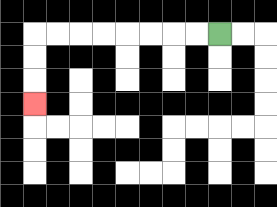{'start': '[9, 1]', 'end': '[1, 4]', 'path_directions': 'L,L,L,L,L,L,L,L,D,D,D', 'path_coordinates': '[[9, 1], [8, 1], [7, 1], [6, 1], [5, 1], [4, 1], [3, 1], [2, 1], [1, 1], [1, 2], [1, 3], [1, 4]]'}